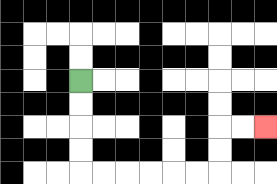{'start': '[3, 3]', 'end': '[11, 5]', 'path_directions': 'D,D,D,D,R,R,R,R,R,R,U,U,R,R', 'path_coordinates': '[[3, 3], [3, 4], [3, 5], [3, 6], [3, 7], [4, 7], [5, 7], [6, 7], [7, 7], [8, 7], [9, 7], [9, 6], [9, 5], [10, 5], [11, 5]]'}